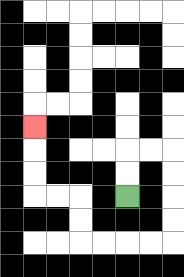{'start': '[5, 8]', 'end': '[1, 5]', 'path_directions': 'U,U,R,R,D,D,D,D,L,L,L,L,U,U,L,L,U,U,U', 'path_coordinates': '[[5, 8], [5, 7], [5, 6], [6, 6], [7, 6], [7, 7], [7, 8], [7, 9], [7, 10], [6, 10], [5, 10], [4, 10], [3, 10], [3, 9], [3, 8], [2, 8], [1, 8], [1, 7], [1, 6], [1, 5]]'}